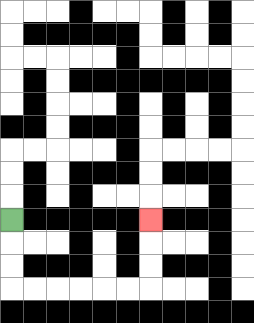{'start': '[0, 9]', 'end': '[6, 9]', 'path_directions': 'D,D,D,R,R,R,R,R,R,U,U,U', 'path_coordinates': '[[0, 9], [0, 10], [0, 11], [0, 12], [1, 12], [2, 12], [3, 12], [4, 12], [5, 12], [6, 12], [6, 11], [6, 10], [6, 9]]'}